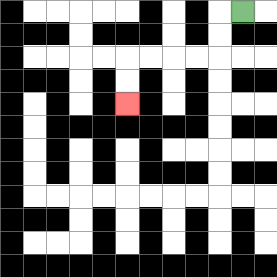{'start': '[10, 0]', 'end': '[5, 4]', 'path_directions': 'L,D,D,L,L,L,L,D,D', 'path_coordinates': '[[10, 0], [9, 0], [9, 1], [9, 2], [8, 2], [7, 2], [6, 2], [5, 2], [5, 3], [5, 4]]'}